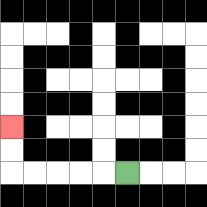{'start': '[5, 7]', 'end': '[0, 5]', 'path_directions': 'L,L,L,L,L,U,U', 'path_coordinates': '[[5, 7], [4, 7], [3, 7], [2, 7], [1, 7], [0, 7], [0, 6], [0, 5]]'}